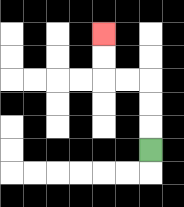{'start': '[6, 6]', 'end': '[4, 1]', 'path_directions': 'U,U,U,L,L,U,U', 'path_coordinates': '[[6, 6], [6, 5], [6, 4], [6, 3], [5, 3], [4, 3], [4, 2], [4, 1]]'}